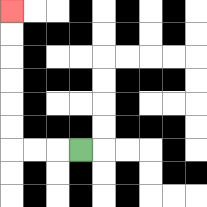{'start': '[3, 6]', 'end': '[0, 0]', 'path_directions': 'L,L,L,U,U,U,U,U,U', 'path_coordinates': '[[3, 6], [2, 6], [1, 6], [0, 6], [0, 5], [0, 4], [0, 3], [0, 2], [0, 1], [0, 0]]'}